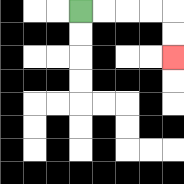{'start': '[3, 0]', 'end': '[7, 2]', 'path_directions': 'R,R,R,R,D,D', 'path_coordinates': '[[3, 0], [4, 0], [5, 0], [6, 0], [7, 0], [7, 1], [7, 2]]'}